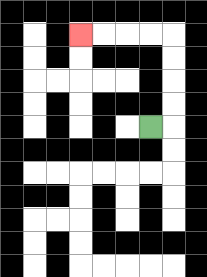{'start': '[6, 5]', 'end': '[3, 1]', 'path_directions': 'R,U,U,U,U,L,L,L,L', 'path_coordinates': '[[6, 5], [7, 5], [7, 4], [7, 3], [7, 2], [7, 1], [6, 1], [5, 1], [4, 1], [3, 1]]'}